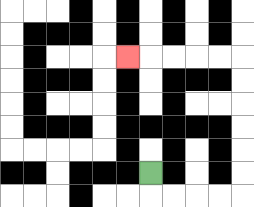{'start': '[6, 7]', 'end': '[5, 2]', 'path_directions': 'D,R,R,R,R,U,U,U,U,U,U,L,L,L,L,L', 'path_coordinates': '[[6, 7], [6, 8], [7, 8], [8, 8], [9, 8], [10, 8], [10, 7], [10, 6], [10, 5], [10, 4], [10, 3], [10, 2], [9, 2], [8, 2], [7, 2], [6, 2], [5, 2]]'}